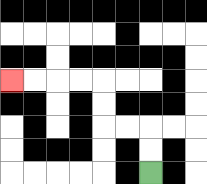{'start': '[6, 7]', 'end': '[0, 3]', 'path_directions': 'U,U,L,L,U,U,L,L,L,L', 'path_coordinates': '[[6, 7], [6, 6], [6, 5], [5, 5], [4, 5], [4, 4], [4, 3], [3, 3], [2, 3], [1, 3], [0, 3]]'}